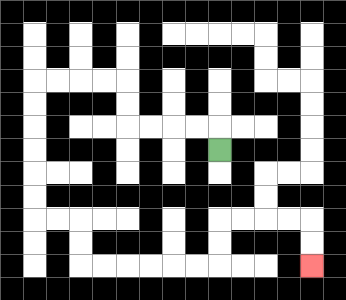{'start': '[9, 6]', 'end': '[13, 11]', 'path_directions': 'U,L,L,L,L,U,U,L,L,L,L,D,D,D,D,D,D,R,R,D,D,R,R,R,R,R,R,U,U,R,R,R,R,D,D', 'path_coordinates': '[[9, 6], [9, 5], [8, 5], [7, 5], [6, 5], [5, 5], [5, 4], [5, 3], [4, 3], [3, 3], [2, 3], [1, 3], [1, 4], [1, 5], [1, 6], [1, 7], [1, 8], [1, 9], [2, 9], [3, 9], [3, 10], [3, 11], [4, 11], [5, 11], [6, 11], [7, 11], [8, 11], [9, 11], [9, 10], [9, 9], [10, 9], [11, 9], [12, 9], [13, 9], [13, 10], [13, 11]]'}